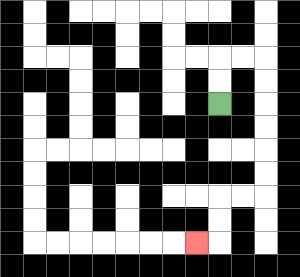{'start': '[9, 4]', 'end': '[8, 10]', 'path_directions': 'U,U,R,R,D,D,D,D,D,D,L,L,D,D,L', 'path_coordinates': '[[9, 4], [9, 3], [9, 2], [10, 2], [11, 2], [11, 3], [11, 4], [11, 5], [11, 6], [11, 7], [11, 8], [10, 8], [9, 8], [9, 9], [9, 10], [8, 10]]'}